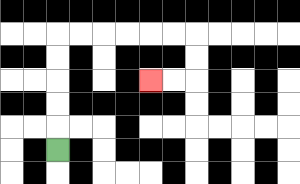{'start': '[2, 6]', 'end': '[6, 3]', 'path_directions': 'U,U,U,U,U,R,R,R,R,R,R,D,D,L,L', 'path_coordinates': '[[2, 6], [2, 5], [2, 4], [2, 3], [2, 2], [2, 1], [3, 1], [4, 1], [5, 1], [6, 1], [7, 1], [8, 1], [8, 2], [8, 3], [7, 3], [6, 3]]'}